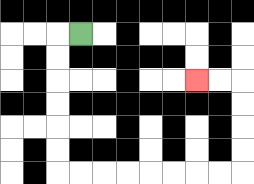{'start': '[3, 1]', 'end': '[8, 3]', 'path_directions': 'L,D,D,D,D,D,D,R,R,R,R,R,R,R,R,U,U,U,U,L,L', 'path_coordinates': '[[3, 1], [2, 1], [2, 2], [2, 3], [2, 4], [2, 5], [2, 6], [2, 7], [3, 7], [4, 7], [5, 7], [6, 7], [7, 7], [8, 7], [9, 7], [10, 7], [10, 6], [10, 5], [10, 4], [10, 3], [9, 3], [8, 3]]'}